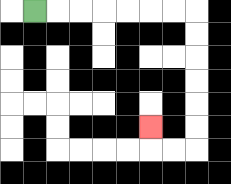{'start': '[1, 0]', 'end': '[6, 5]', 'path_directions': 'R,R,R,R,R,R,R,D,D,D,D,D,D,L,L,U', 'path_coordinates': '[[1, 0], [2, 0], [3, 0], [4, 0], [5, 0], [6, 0], [7, 0], [8, 0], [8, 1], [8, 2], [8, 3], [8, 4], [8, 5], [8, 6], [7, 6], [6, 6], [6, 5]]'}